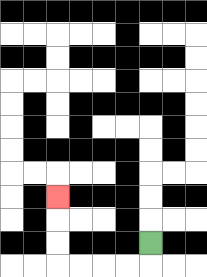{'start': '[6, 10]', 'end': '[2, 8]', 'path_directions': 'D,L,L,L,L,U,U,U', 'path_coordinates': '[[6, 10], [6, 11], [5, 11], [4, 11], [3, 11], [2, 11], [2, 10], [2, 9], [2, 8]]'}